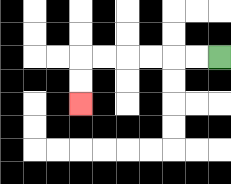{'start': '[9, 2]', 'end': '[3, 4]', 'path_directions': 'L,L,L,L,L,L,D,D', 'path_coordinates': '[[9, 2], [8, 2], [7, 2], [6, 2], [5, 2], [4, 2], [3, 2], [3, 3], [3, 4]]'}